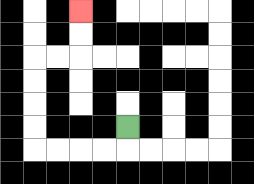{'start': '[5, 5]', 'end': '[3, 0]', 'path_directions': 'D,L,L,L,L,U,U,U,U,R,R,U,U', 'path_coordinates': '[[5, 5], [5, 6], [4, 6], [3, 6], [2, 6], [1, 6], [1, 5], [1, 4], [1, 3], [1, 2], [2, 2], [3, 2], [3, 1], [3, 0]]'}